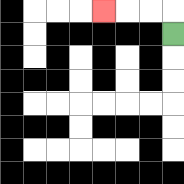{'start': '[7, 1]', 'end': '[4, 0]', 'path_directions': 'U,L,L,L', 'path_coordinates': '[[7, 1], [7, 0], [6, 0], [5, 0], [4, 0]]'}